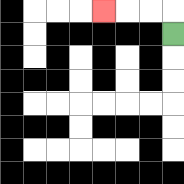{'start': '[7, 1]', 'end': '[4, 0]', 'path_directions': 'U,L,L,L', 'path_coordinates': '[[7, 1], [7, 0], [6, 0], [5, 0], [4, 0]]'}